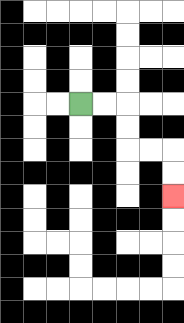{'start': '[3, 4]', 'end': '[7, 8]', 'path_directions': 'R,R,D,D,R,R,D,D', 'path_coordinates': '[[3, 4], [4, 4], [5, 4], [5, 5], [5, 6], [6, 6], [7, 6], [7, 7], [7, 8]]'}